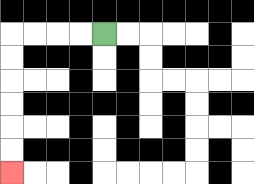{'start': '[4, 1]', 'end': '[0, 7]', 'path_directions': 'L,L,L,L,D,D,D,D,D,D', 'path_coordinates': '[[4, 1], [3, 1], [2, 1], [1, 1], [0, 1], [0, 2], [0, 3], [0, 4], [0, 5], [0, 6], [0, 7]]'}